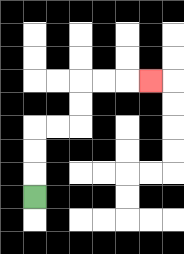{'start': '[1, 8]', 'end': '[6, 3]', 'path_directions': 'U,U,U,R,R,U,U,R,R,R', 'path_coordinates': '[[1, 8], [1, 7], [1, 6], [1, 5], [2, 5], [3, 5], [3, 4], [3, 3], [4, 3], [5, 3], [6, 3]]'}